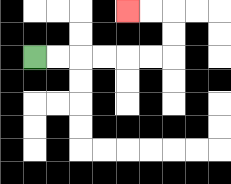{'start': '[1, 2]', 'end': '[5, 0]', 'path_directions': 'R,R,R,R,R,R,U,U,L,L', 'path_coordinates': '[[1, 2], [2, 2], [3, 2], [4, 2], [5, 2], [6, 2], [7, 2], [7, 1], [7, 0], [6, 0], [5, 0]]'}